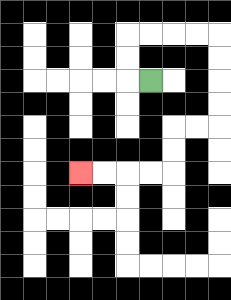{'start': '[6, 3]', 'end': '[3, 7]', 'path_directions': 'L,U,U,R,R,R,R,D,D,D,D,L,L,D,D,L,L,L,L', 'path_coordinates': '[[6, 3], [5, 3], [5, 2], [5, 1], [6, 1], [7, 1], [8, 1], [9, 1], [9, 2], [9, 3], [9, 4], [9, 5], [8, 5], [7, 5], [7, 6], [7, 7], [6, 7], [5, 7], [4, 7], [3, 7]]'}